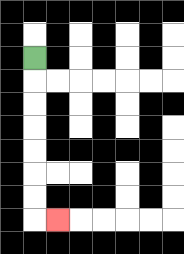{'start': '[1, 2]', 'end': '[2, 9]', 'path_directions': 'D,D,D,D,D,D,D,R', 'path_coordinates': '[[1, 2], [1, 3], [1, 4], [1, 5], [1, 6], [1, 7], [1, 8], [1, 9], [2, 9]]'}